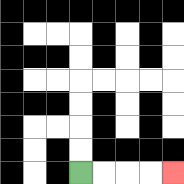{'start': '[3, 7]', 'end': '[7, 7]', 'path_directions': 'R,R,R,R', 'path_coordinates': '[[3, 7], [4, 7], [5, 7], [6, 7], [7, 7]]'}